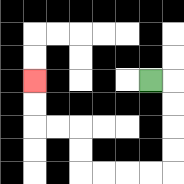{'start': '[6, 3]', 'end': '[1, 3]', 'path_directions': 'R,D,D,D,D,L,L,L,L,U,U,L,L,U,U', 'path_coordinates': '[[6, 3], [7, 3], [7, 4], [7, 5], [7, 6], [7, 7], [6, 7], [5, 7], [4, 7], [3, 7], [3, 6], [3, 5], [2, 5], [1, 5], [1, 4], [1, 3]]'}